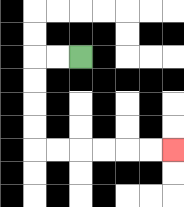{'start': '[3, 2]', 'end': '[7, 6]', 'path_directions': 'L,L,D,D,D,D,R,R,R,R,R,R', 'path_coordinates': '[[3, 2], [2, 2], [1, 2], [1, 3], [1, 4], [1, 5], [1, 6], [2, 6], [3, 6], [4, 6], [5, 6], [6, 6], [7, 6]]'}